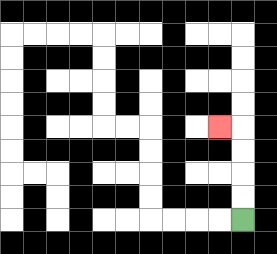{'start': '[10, 9]', 'end': '[9, 5]', 'path_directions': 'U,U,U,U,L', 'path_coordinates': '[[10, 9], [10, 8], [10, 7], [10, 6], [10, 5], [9, 5]]'}